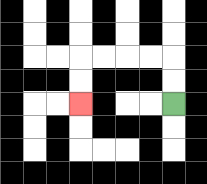{'start': '[7, 4]', 'end': '[3, 4]', 'path_directions': 'U,U,L,L,L,L,D,D', 'path_coordinates': '[[7, 4], [7, 3], [7, 2], [6, 2], [5, 2], [4, 2], [3, 2], [3, 3], [3, 4]]'}